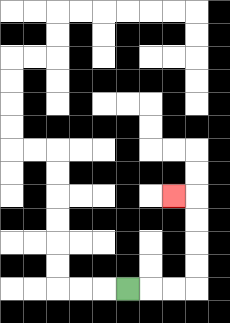{'start': '[5, 12]', 'end': '[7, 8]', 'path_directions': 'R,R,R,U,U,U,U,L', 'path_coordinates': '[[5, 12], [6, 12], [7, 12], [8, 12], [8, 11], [8, 10], [8, 9], [8, 8], [7, 8]]'}